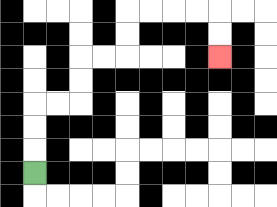{'start': '[1, 7]', 'end': '[9, 2]', 'path_directions': 'U,U,U,R,R,U,U,R,R,U,U,R,R,R,R,D,D', 'path_coordinates': '[[1, 7], [1, 6], [1, 5], [1, 4], [2, 4], [3, 4], [3, 3], [3, 2], [4, 2], [5, 2], [5, 1], [5, 0], [6, 0], [7, 0], [8, 0], [9, 0], [9, 1], [9, 2]]'}